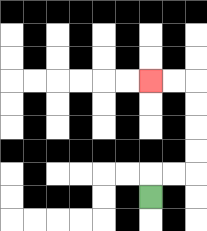{'start': '[6, 8]', 'end': '[6, 3]', 'path_directions': 'U,R,R,U,U,U,U,L,L', 'path_coordinates': '[[6, 8], [6, 7], [7, 7], [8, 7], [8, 6], [8, 5], [8, 4], [8, 3], [7, 3], [6, 3]]'}